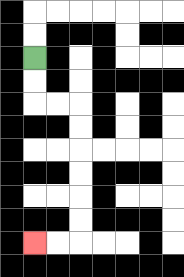{'start': '[1, 2]', 'end': '[1, 10]', 'path_directions': 'D,D,R,R,D,D,D,D,D,D,L,L', 'path_coordinates': '[[1, 2], [1, 3], [1, 4], [2, 4], [3, 4], [3, 5], [3, 6], [3, 7], [3, 8], [3, 9], [3, 10], [2, 10], [1, 10]]'}